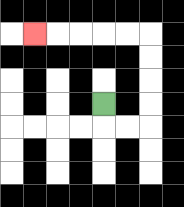{'start': '[4, 4]', 'end': '[1, 1]', 'path_directions': 'D,R,R,U,U,U,U,L,L,L,L,L', 'path_coordinates': '[[4, 4], [4, 5], [5, 5], [6, 5], [6, 4], [6, 3], [6, 2], [6, 1], [5, 1], [4, 1], [3, 1], [2, 1], [1, 1]]'}